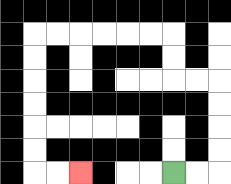{'start': '[7, 7]', 'end': '[3, 7]', 'path_directions': 'R,R,U,U,U,U,L,L,U,U,L,L,L,L,L,L,D,D,D,D,D,D,R,R', 'path_coordinates': '[[7, 7], [8, 7], [9, 7], [9, 6], [9, 5], [9, 4], [9, 3], [8, 3], [7, 3], [7, 2], [7, 1], [6, 1], [5, 1], [4, 1], [3, 1], [2, 1], [1, 1], [1, 2], [1, 3], [1, 4], [1, 5], [1, 6], [1, 7], [2, 7], [3, 7]]'}